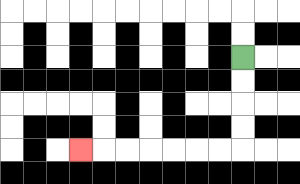{'start': '[10, 2]', 'end': '[3, 6]', 'path_directions': 'D,D,D,D,L,L,L,L,L,L,L', 'path_coordinates': '[[10, 2], [10, 3], [10, 4], [10, 5], [10, 6], [9, 6], [8, 6], [7, 6], [6, 6], [5, 6], [4, 6], [3, 6]]'}